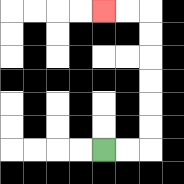{'start': '[4, 6]', 'end': '[4, 0]', 'path_directions': 'R,R,U,U,U,U,U,U,L,L', 'path_coordinates': '[[4, 6], [5, 6], [6, 6], [6, 5], [6, 4], [6, 3], [6, 2], [6, 1], [6, 0], [5, 0], [4, 0]]'}